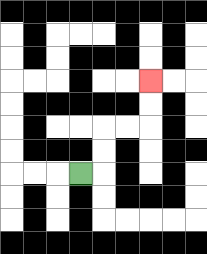{'start': '[3, 7]', 'end': '[6, 3]', 'path_directions': 'R,U,U,R,R,U,U', 'path_coordinates': '[[3, 7], [4, 7], [4, 6], [4, 5], [5, 5], [6, 5], [6, 4], [6, 3]]'}